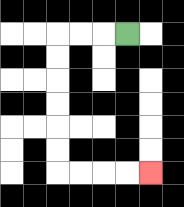{'start': '[5, 1]', 'end': '[6, 7]', 'path_directions': 'L,L,L,D,D,D,D,D,D,R,R,R,R', 'path_coordinates': '[[5, 1], [4, 1], [3, 1], [2, 1], [2, 2], [2, 3], [2, 4], [2, 5], [2, 6], [2, 7], [3, 7], [4, 7], [5, 7], [6, 7]]'}